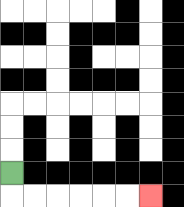{'start': '[0, 7]', 'end': '[6, 8]', 'path_directions': 'D,R,R,R,R,R,R', 'path_coordinates': '[[0, 7], [0, 8], [1, 8], [2, 8], [3, 8], [4, 8], [5, 8], [6, 8]]'}